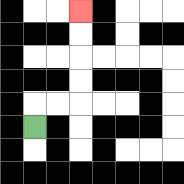{'start': '[1, 5]', 'end': '[3, 0]', 'path_directions': 'U,R,R,U,U,U,U', 'path_coordinates': '[[1, 5], [1, 4], [2, 4], [3, 4], [3, 3], [3, 2], [3, 1], [3, 0]]'}